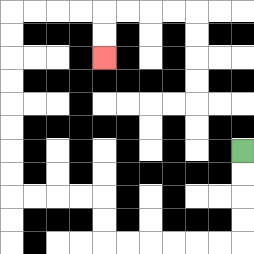{'start': '[10, 6]', 'end': '[4, 2]', 'path_directions': 'D,D,D,D,L,L,L,L,L,L,U,U,L,L,L,L,U,U,U,U,U,U,U,U,R,R,R,R,D,D', 'path_coordinates': '[[10, 6], [10, 7], [10, 8], [10, 9], [10, 10], [9, 10], [8, 10], [7, 10], [6, 10], [5, 10], [4, 10], [4, 9], [4, 8], [3, 8], [2, 8], [1, 8], [0, 8], [0, 7], [0, 6], [0, 5], [0, 4], [0, 3], [0, 2], [0, 1], [0, 0], [1, 0], [2, 0], [3, 0], [4, 0], [4, 1], [4, 2]]'}